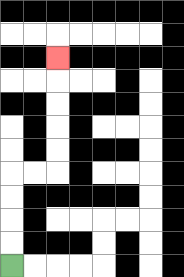{'start': '[0, 11]', 'end': '[2, 2]', 'path_directions': 'U,U,U,U,R,R,U,U,U,U,U', 'path_coordinates': '[[0, 11], [0, 10], [0, 9], [0, 8], [0, 7], [1, 7], [2, 7], [2, 6], [2, 5], [2, 4], [2, 3], [2, 2]]'}